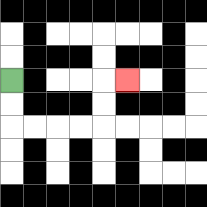{'start': '[0, 3]', 'end': '[5, 3]', 'path_directions': 'D,D,R,R,R,R,U,U,R', 'path_coordinates': '[[0, 3], [0, 4], [0, 5], [1, 5], [2, 5], [3, 5], [4, 5], [4, 4], [4, 3], [5, 3]]'}